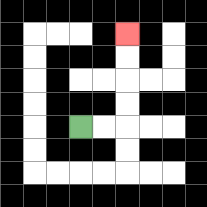{'start': '[3, 5]', 'end': '[5, 1]', 'path_directions': 'R,R,U,U,U,U', 'path_coordinates': '[[3, 5], [4, 5], [5, 5], [5, 4], [5, 3], [5, 2], [5, 1]]'}